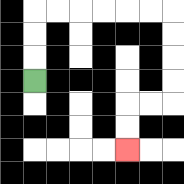{'start': '[1, 3]', 'end': '[5, 6]', 'path_directions': 'U,U,U,R,R,R,R,R,R,D,D,D,D,L,L,D,D', 'path_coordinates': '[[1, 3], [1, 2], [1, 1], [1, 0], [2, 0], [3, 0], [4, 0], [5, 0], [6, 0], [7, 0], [7, 1], [7, 2], [7, 3], [7, 4], [6, 4], [5, 4], [5, 5], [5, 6]]'}